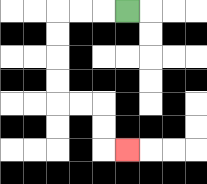{'start': '[5, 0]', 'end': '[5, 6]', 'path_directions': 'L,L,L,D,D,D,D,R,R,D,D,R', 'path_coordinates': '[[5, 0], [4, 0], [3, 0], [2, 0], [2, 1], [2, 2], [2, 3], [2, 4], [3, 4], [4, 4], [4, 5], [4, 6], [5, 6]]'}